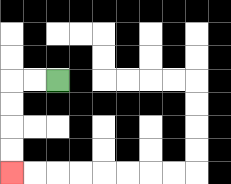{'start': '[2, 3]', 'end': '[0, 7]', 'path_directions': 'L,L,D,D,D,D', 'path_coordinates': '[[2, 3], [1, 3], [0, 3], [0, 4], [0, 5], [0, 6], [0, 7]]'}